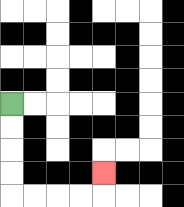{'start': '[0, 4]', 'end': '[4, 7]', 'path_directions': 'D,D,D,D,R,R,R,R,U', 'path_coordinates': '[[0, 4], [0, 5], [0, 6], [0, 7], [0, 8], [1, 8], [2, 8], [3, 8], [4, 8], [4, 7]]'}